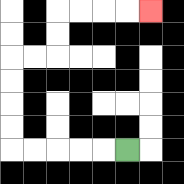{'start': '[5, 6]', 'end': '[6, 0]', 'path_directions': 'L,L,L,L,L,U,U,U,U,R,R,U,U,R,R,R,R', 'path_coordinates': '[[5, 6], [4, 6], [3, 6], [2, 6], [1, 6], [0, 6], [0, 5], [0, 4], [0, 3], [0, 2], [1, 2], [2, 2], [2, 1], [2, 0], [3, 0], [4, 0], [5, 0], [6, 0]]'}